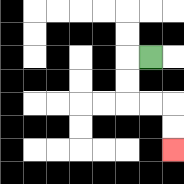{'start': '[6, 2]', 'end': '[7, 6]', 'path_directions': 'L,D,D,R,R,D,D', 'path_coordinates': '[[6, 2], [5, 2], [5, 3], [5, 4], [6, 4], [7, 4], [7, 5], [7, 6]]'}